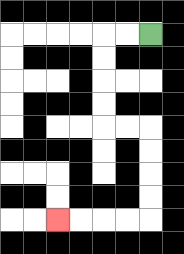{'start': '[6, 1]', 'end': '[2, 9]', 'path_directions': 'L,L,D,D,D,D,R,R,D,D,D,D,L,L,L,L', 'path_coordinates': '[[6, 1], [5, 1], [4, 1], [4, 2], [4, 3], [4, 4], [4, 5], [5, 5], [6, 5], [6, 6], [6, 7], [6, 8], [6, 9], [5, 9], [4, 9], [3, 9], [2, 9]]'}